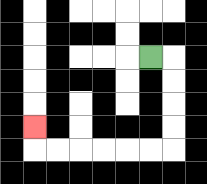{'start': '[6, 2]', 'end': '[1, 5]', 'path_directions': 'R,D,D,D,D,L,L,L,L,L,L,U', 'path_coordinates': '[[6, 2], [7, 2], [7, 3], [7, 4], [7, 5], [7, 6], [6, 6], [5, 6], [4, 6], [3, 6], [2, 6], [1, 6], [1, 5]]'}